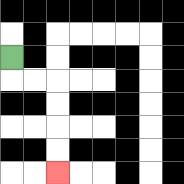{'start': '[0, 2]', 'end': '[2, 7]', 'path_directions': 'D,R,R,D,D,D,D', 'path_coordinates': '[[0, 2], [0, 3], [1, 3], [2, 3], [2, 4], [2, 5], [2, 6], [2, 7]]'}